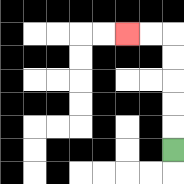{'start': '[7, 6]', 'end': '[5, 1]', 'path_directions': 'U,U,U,U,U,L,L', 'path_coordinates': '[[7, 6], [7, 5], [7, 4], [7, 3], [7, 2], [7, 1], [6, 1], [5, 1]]'}